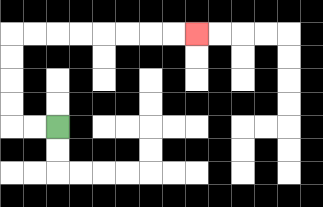{'start': '[2, 5]', 'end': '[8, 1]', 'path_directions': 'L,L,U,U,U,U,R,R,R,R,R,R,R,R', 'path_coordinates': '[[2, 5], [1, 5], [0, 5], [0, 4], [0, 3], [0, 2], [0, 1], [1, 1], [2, 1], [3, 1], [4, 1], [5, 1], [6, 1], [7, 1], [8, 1]]'}